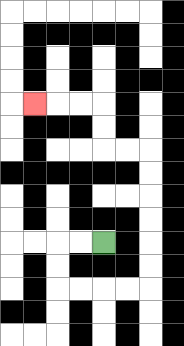{'start': '[4, 10]', 'end': '[1, 4]', 'path_directions': 'L,L,D,D,R,R,R,R,U,U,U,U,U,U,L,L,U,U,L,L,L', 'path_coordinates': '[[4, 10], [3, 10], [2, 10], [2, 11], [2, 12], [3, 12], [4, 12], [5, 12], [6, 12], [6, 11], [6, 10], [6, 9], [6, 8], [6, 7], [6, 6], [5, 6], [4, 6], [4, 5], [4, 4], [3, 4], [2, 4], [1, 4]]'}